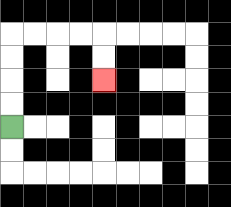{'start': '[0, 5]', 'end': '[4, 3]', 'path_directions': 'U,U,U,U,R,R,R,R,D,D', 'path_coordinates': '[[0, 5], [0, 4], [0, 3], [0, 2], [0, 1], [1, 1], [2, 1], [3, 1], [4, 1], [4, 2], [4, 3]]'}